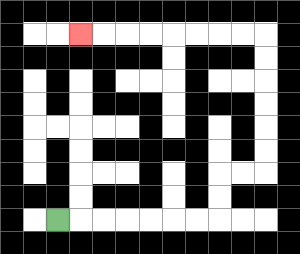{'start': '[2, 9]', 'end': '[3, 1]', 'path_directions': 'R,R,R,R,R,R,R,U,U,R,R,U,U,U,U,U,U,L,L,L,L,L,L,L,L', 'path_coordinates': '[[2, 9], [3, 9], [4, 9], [5, 9], [6, 9], [7, 9], [8, 9], [9, 9], [9, 8], [9, 7], [10, 7], [11, 7], [11, 6], [11, 5], [11, 4], [11, 3], [11, 2], [11, 1], [10, 1], [9, 1], [8, 1], [7, 1], [6, 1], [5, 1], [4, 1], [3, 1]]'}